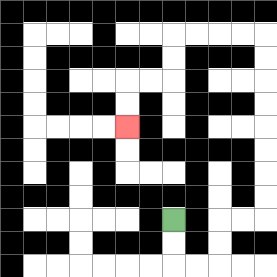{'start': '[7, 9]', 'end': '[5, 5]', 'path_directions': 'D,D,R,R,U,U,R,R,U,U,U,U,U,U,U,U,L,L,L,L,D,D,L,L,D,D', 'path_coordinates': '[[7, 9], [7, 10], [7, 11], [8, 11], [9, 11], [9, 10], [9, 9], [10, 9], [11, 9], [11, 8], [11, 7], [11, 6], [11, 5], [11, 4], [11, 3], [11, 2], [11, 1], [10, 1], [9, 1], [8, 1], [7, 1], [7, 2], [7, 3], [6, 3], [5, 3], [5, 4], [5, 5]]'}